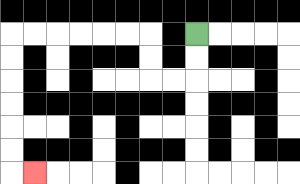{'start': '[8, 1]', 'end': '[1, 7]', 'path_directions': 'D,D,L,L,U,U,L,L,L,L,L,L,D,D,D,D,D,D,R', 'path_coordinates': '[[8, 1], [8, 2], [8, 3], [7, 3], [6, 3], [6, 2], [6, 1], [5, 1], [4, 1], [3, 1], [2, 1], [1, 1], [0, 1], [0, 2], [0, 3], [0, 4], [0, 5], [0, 6], [0, 7], [1, 7]]'}